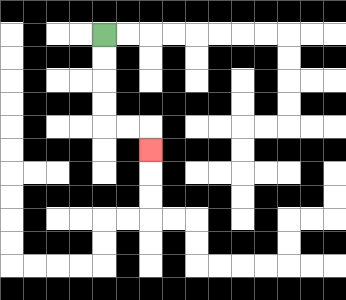{'start': '[4, 1]', 'end': '[6, 6]', 'path_directions': 'D,D,D,D,R,R,D', 'path_coordinates': '[[4, 1], [4, 2], [4, 3], [4, 4], [4, 5], [5, 5], [6, 5], [6, 6]]'}